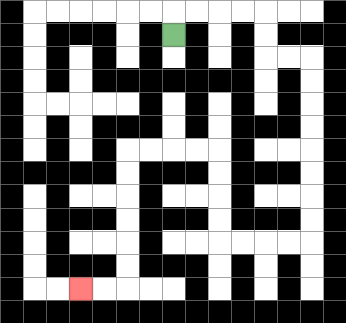{'start': '[7, 1]', 'end': '[3, 12]', 'path_directions': 'U,R,R,R,R,D,D,R,R,D,D,D,D,D,D,D,D,L,L,L,L,U,U,U,U,L,L,L,L,D,D,D,D,D,D,L,L', 'path_coordinates': '[[7, 1], [7, 0], [8, 0], [9, 0], [10, 0], [11, 0], [11, 1], [11, 2], [12, 2], [13, 2], [13, 3], [13, 4], [13, 5], [13, 6], [13, 7], [13, 8], [13, 9], [13, 10], [12, 10], [11, 10], [10, 10], [9, 10], [9, 9], [9, 8], [9, 7], [9, 6], [8, 6], [7, 6], [6, 6], [5, 6], [5, 7], [5, 8], [5, 9], [5, 10], [5, 11], [5, 12], [4, 12], [3, 12]]'}